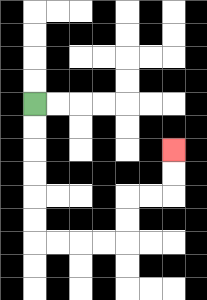{'start': '[1, 4]', 'end': '[7, 6]', 'path_directions': 'D,D,D,D,D,D,R,R,R,R,U,U,R,R,U,U', 'path_coordinates': '[[1, 4], [1, 5], [1, 6], [1, 7], [1, 8], [1, 9], [1, 10], [2, 10], [3, 10], [4, 10], [5, 10], [5, 9], [5, 8], [6, 8], [7, 8], [7, 7], [7, 6]]'}